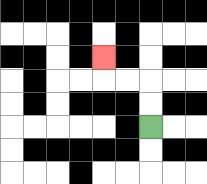{'start': '[6, 5]', 'end': '[4, 2]', 'path_directions': 'U,U,L,L,U', 'path_coordinates': '[[6, 5], [6, 4], [6, 3], [5, 3], [4, 3], [4, 2]]'}